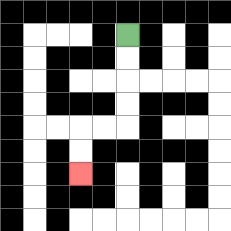{'start': '[5, 1]', 'end': '[3, 7]', 'path_directions': 'D,D,D,D,L,L,D,D', 'path_coordinates': '[[5, 1], [5, 2], [5, 3], [5, 4], [5, 5], [4, 5], [3, 5], [3, 6], [3, 7]]'}